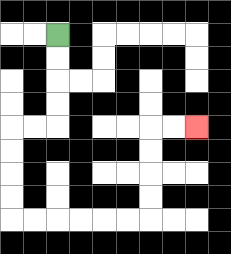{'start': '[2, 1]', 'end': '[8, 5]', 'path_directions': 'D,D,D,D,L,L,D,D,D,D,R,R,R,R,R,R,U,U,U,U,R,R', 'path_coordinates': '[[2, 1], [2, 2], [2, 3], [2, 4], [2, 5], [1, 5], [0, 5], [0, 6], [0, 7], [0, 8], [0, 9], [1, 9], [2, 9], [3, 9], [4, 9], [5, 9], [6, 9], [6, 8], [6, 7], [6, 6], [6, 5], [7, 5], [8, 5]]'}